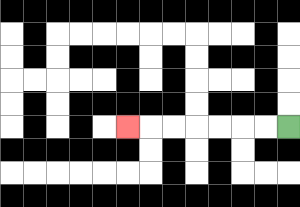{'start': '[12, 5]', 'end': '[5, 5]', 'path_directions': 'L,L,L,L,L,L,L', 'path_coordinates': '[[12, 5], [11, 5], [10, 5], [9, 5], [8, 5], [7, 5], [6, 5], [5, 5]]'}